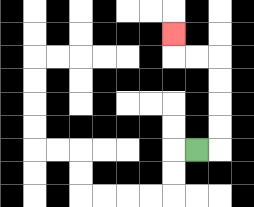{'start': '[8, 6]', 'end': '[7, 1]', 'path_directions': 'R,U,U,U,U,L,L,U', 'path_coordinates': '[[8, 6], [9, 6], [9, 5], [9, 4], [9, 3], [9, 2], [8, 2], [7, 2], [7, 1]]'}